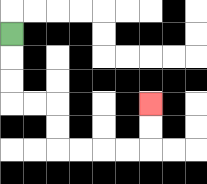{'start': '[0, 1]', 'end': '[6, 4]', 'path_directions': 'D,D,D,R,R,D,D,R,R,R,R,U,U', 'path_coordinates': '[[0, 1], [0, 2], [0, 3], [0, 4], [1, 4], [2, 4], [2, 5], [2, 6], [3, 6], [4, 6], [5, 6], [6, 6], [6, 5], [6, 4]]'}